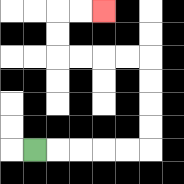{'start': '[1, 6]', 'end': '[4, 0]', 'path_directions': 'R,R,R,R,R,U,U,U,U,L,L,L,L,U,U,R,R', 'path_coordinates': '[[1, 6], [2, 6], [3, 6], [4, 6], [5, 6], [6, 6], [6, 5], [6, 4], [6, 3], [6, 2], [5, 2], [4, 2], [3, 2], [2, 2], [2, 1], [2, 0], [3, 0], [4, 0]]'}